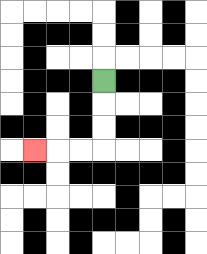{'start': '[4, 3]', 'end': '[1, 6]', 'path_directions': 'D,D,D,L,L,L', 'path_coordinates': '[[4, 3], [4, 4], [4, 5], [4, 6], [3, 6], [2, 6], [1, 6]]'}